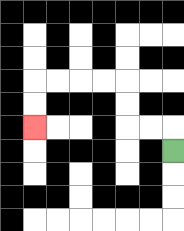{'start': '[7, 6]', 'end': '[1, 5]', 'path_directions': 'U,L,L,U,U,L,L,L,L,D,D', 'path_coordinates': '[[7, 6], [7, 5], [6, 5], [5, 5], [5, 4], [5, 3], [4, 3], [3, 3], [2, 3], [1, 3], [1, 4], [1, 5]]'}